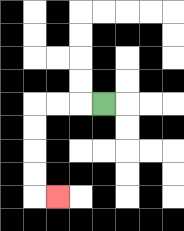{'start': '[4, 4]', 'end': '[2, 8]', 'path_directions': 'L,L,L,D,D,D,D,R', 'path_coordinates': '[[4, 4], [3, 4], [2, 4], [1, 4], [1, 5], [1, 6], [1, 7], [1, 8], [2, 8]]'}